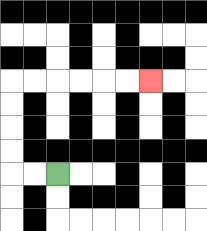{'start': '[2, 7]', 'end': '[6, 3]', 'path_directions': 'L,L,U,U,U,U,R,R,R,R,R,R', 'path_coordinates': '[[2, 7], [1, 7], [0, 7], [0, 6], [0, 5], [0, 4], [0, 3], [1, 3], [2, 3], [3, 3], [4, 3], [5, 3], [6, 3]]'}